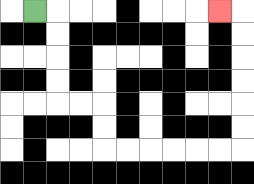{'start': '[1, 0]', 'end': '[9, 0]', 'path_directions': 'R,D,D,D,D,R,R,D,D,R,R,R,R,R,R,U,U,U,U,U,U,L', 'path_coordinates': '[[1, 0], [2, 0], [2, 1], [2, 2], [2, 3], [2, 4], [3, 4], [4, 4], [4, 5], [4, 6], [5, 6], [6, 6], [7, 6], [8, 6], [9, 6], [10, 6], [10, 5], [10, 4], [10, 3], [10, 2], [10, 1], [10, 0], [9, 0]]'}